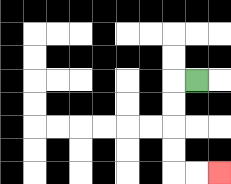{'start': '[8, 3]', 'end': '[9, 7]', 'path_directions': 'L,D,D,D,D,R,R', 'path_coordinates': '[[8, 3], [7, 3], [7, 4], [7, 5], [7, 6], [7, 7], [8, 7], [9, 7]]'}